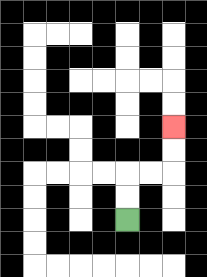{'start': '[5, 9]', 'end': '[7, 5]', 'path_directions': 'U,U,R,R,U,U', 'path_coordinates': '[[5, 9], [5, 8], [5, 7], [6, 7], [7, 7], [7, 6], [7, 5]]'}